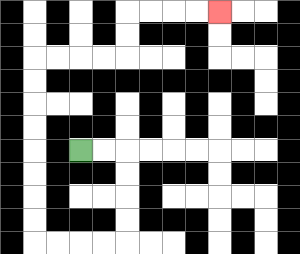{'start': '[3, 6]', 'end': '[9, 0]', 'path_directions': 'R,R,D,D,D,D,L,L,L,L,U,U,U,U,U,U,U,U,R,R,R,R,U,U,R,R,R,R', 'path_coordinates': '[[3, 6], [4, 6], [5, 6], [5, 7], [5, 8], [5, 9], [5, 10], [4, 10], [3, 10], [2, 10], [1, 10], [1, 9], [1, 8], [1, 7], [1, 6], [1, 5], [1, 4], [1, 3], [1, 2], [2, 2], [3, 2], [4, 2], [5, 2], [5, 1], [5, 0], [6, 0], [7, 0], [8, 0], [9, 0]]'}